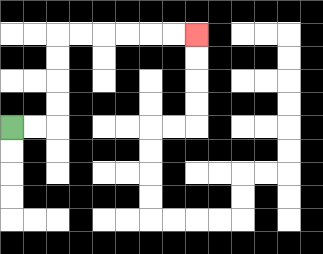{'start': '[0, 5]', 'end': '[8, 1]', 'path_directions': 'R,R,U,U,U,U,R,R,R,R,R,R', 'path_coordinates': '[[0, 5], [1, 5], [2, 5], [2, 4], [2, 3], [2, 2], [2, 1], [3, 1], [4, 1], [5, 1], [6, 1], [7, 1], [8, 1]]'}